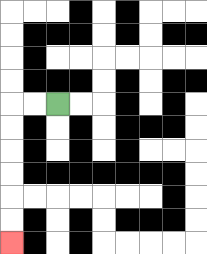{'start': '[2, 4]', 'end': '[0, 10]', 'path_directions': 'L,L,D,D,D,D,D,D', 'path_coordinates': '[[2, 4], [1, 4], [0, 4], [0, 5], [0, 6], [0, 7], [0, 8], [0, 9], [0, 10]]'}